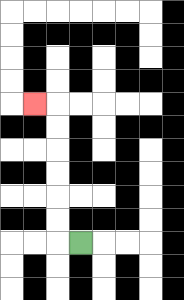{'start': '[3, 10]', 'end': '[1, 4]', 'path_directions': 'L,U,U,U,U,U,U,L', 'path_coordinates': '[[3, 10], [2, 10], [2, 9], [2, 8], [2, 7], [2, 6], [2, 5], [2, 4], [1, 4]]'}